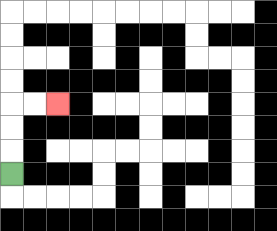{'start': '[0, 7]', 'end': '[2, 4]', 'path_directions': 'U,U,U,R,R', 'path_coordinates': '[[0, 7], [0, 6], [0, 5], [0, 4], [1, 4], [2, 4]]'}